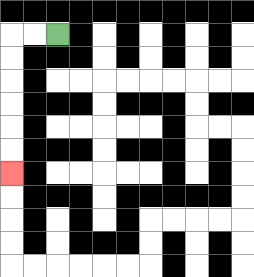{'start': '[2, 1]', 'end': '[0, 7]', 'path_directions': 'L,L,D,D,D,D,D,D', 'path_coordinates': '[[2, 1], [1, 1], [0, 1], [0, 2], [0, 3], [0, 4], [0, 5], [0, 6], [0, 7]]'}